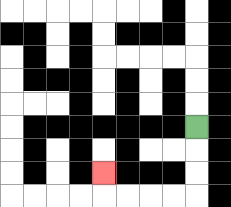{'start': '[8, 5]', 'end': '[4, 7]', 'path_directions': 'D,D,D,L,L,L,L,U', 'path_coordinates': '[[8, 5], [8, 6], [8, 7], [8, 8], [7, 8], [6, 8], [5, 8], [4, 8], [4, 7]]'}